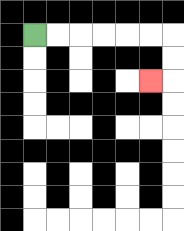{'start': '[1, 1]', 'end': '[6, 3]', 'path_directions': 'R,R,R,R,R,R,D,D,L', 'path_coordinates': '[[1, 1], [2, 1], [3, 1], [4, 1], [5, 1], [6, 1], [7, 1], [7, 2], [7, 3], [6, 3]]'}